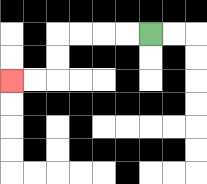{'start': '[6, 1]', 'end': '[0, 3]', 'path_directions': 'L,L,L,L,D,D,L,L', 'path_coordinates': '[[6, 1], [5, 1], [4, 1], [3, 1], [2, 1], [2, 2], [2, 3], [1, 3], [0, 3]]'}